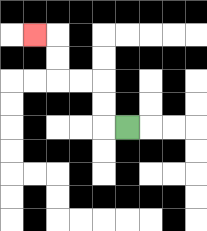{'start': '[5, 5]', 'end': '[1, 1]', 'path_directions': 'L,U,U,L,L,U,U,L', 'path_coordinates': '[[5, 5], [4, 5], [4, 4], [4, 3], [3, 3], [2, 3], [2, 2], [2, 1], [1, 1]]'}